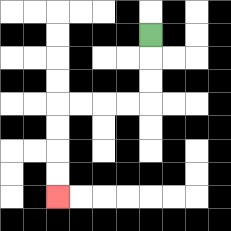{'start': '[6, 1]', 'end': '[2, 8]', 'path_directions': 'D,D,D,L,L,L,L,D,D,D,D', 'path_coordinates': '[[6, 1], [6, 2], [6, 3], [6, 4], [5, 4], [4, 4], [3, 4], [2, 4], [2, 5], [2, 6], [2, 7], [2, 8]]'}